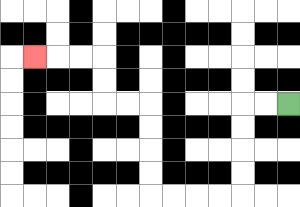{'start': '[12, 4]', 'end': '[1, 2]', 'path_directions': 'L,L,D,D,D,D,L,L,L,L,U,U,U,U,L,L,U,U,L,L,L', 'path_coordinates': '[[12, 4], [11, 4], [10, 4], [10, 5], [10, 6], [10, 7], [10, 8], [9, 8], [8, 8], [7, 8], [6, 8], [6, 7], [6, 6], [6, 5], [6, 4], [5, 4], [4, 4], [4, 3], [4, 2], [3, 2], [2, 2], [1, 2]]'}